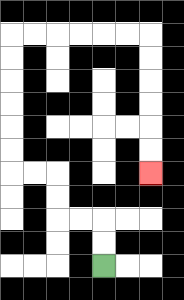{'start': '[4, 11]', 'end': '[6, 7]', 'path_directions': 'U,U,L,L,U,U,L,L,U,U,U,U,U,U,R,R,R,R,R,R,D,D,D,D,D,D', 'path_coordinates': '[[4, 11], [4, 10], [4, 9], [3, 9], [2, 9], [2, 8], [2, 7], [1, 7], [0, 7], [0, 6], [0, 5], [0, 4], [0, 3], [0, 2], [0, 1], [1, 1], [2, 1], [3, 1], [4, 1], [5, 1], [6, 1], [6, 2], [6, 3], [6, 4], [6, 5], [6, 6], [6, 7]]'}